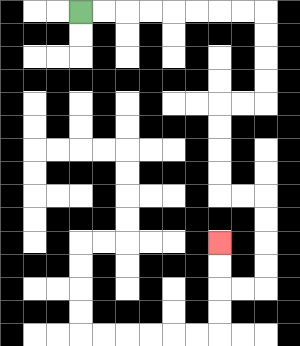{'start': '[3, 0]', 'end': '[9, 10]', 'path_directions': 'R,R,R,R,R,R,R,R,D,D,D,D,L,L,D,D,D,D,R,R,D,D,D,D,L,L,U,U', 'path_coordinates': '[[3, 0], [4, 0], [5, 0], [6, 0], [7, 0], [8, 0], [9, 0], [10, 0], [11, 0], [11, 1], [11, 2], [11, 3], [11, 4], [10, 4], [9, 4], [9, 5], [9, 6], [9, 7], [9, 8], [10, 8], [11, 8], [11, 9], [11, 10], [11, 11], [11, 12], [10, 12], [9, 12], [9, 11], [9, 10]]'}